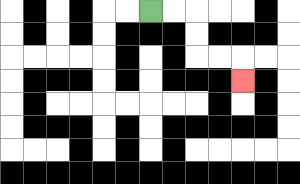{'start': '[6, 0]', 'end': '[10, 3]', 'path_directions': 'R,R,D,D,R,R,D', 'path_coordinates': '[[6, 0], [7, 0], [8, 0], [8, 1], [8, 2], [9, 2], [10, 2], [10, 3]]'}